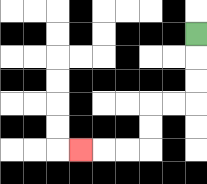{'start': '[8, 1]', 'end': '[3, 6]', 'path_directions': 'D,D,D,L,L,D,D,L,L,L', 'path_coordinates': '[[8, 1], [8, 2], [8, 3], [8, 4], [7, 4], [6, 4], [6, 5], [6, 6], [5, 6], [4, 6], [3, 6]]'}